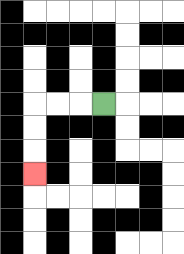{'start': '[4, 4]', 'end': '[1, 7]', 'path_directions': 'L,L,L,D,D,D', 'path_coordinates': '[[4, 4], [3, 4], [2, 4], [1, 4], [1, 5], [1, 6], [1, 7]]'}